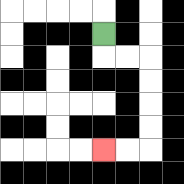{'start': '[4, 1]', 'end': '[4, 6]', 'path_directions': 'D,R,R,D,D,D,D,L,L', 'path_coordinates': '[[4, 1], [4, 2], [5, 2], [6, 2], [6, 3], [6, 4], [6, 5], [6, 6], [5, 6], [4, 6]]'}